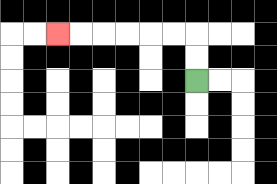{'start': '[8, 3]', 'end': '[2, 1]', 'path_directions': 'U,U,L,L,L,L,L,L', 'path_coordinates': '[[8, 3], [8, 2], [8, 1], [7, 1], [6, 1], [5, 1], [4, 1], [3, 1], [2, 1]]'}